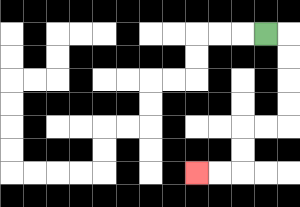{'start': '[11, 1]', 'end': '[8, 7]', 'path_directions': 'R,D,D,D,D,L,L,D,D,L,L', 'path_coordinates': '[[11, 1], [12, 1], [12, 2], [12, 3], [12, 4], [12, 5], [11, 5], [10, 5], [10, 6], [10, 7], [9, 7], [8, 7]]'}